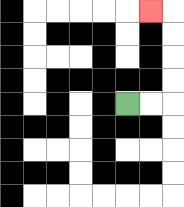{'start': '[5, 4]', 'end': '[6, 0]', 'path_directions': 'R,R,U,U,U,U,L', 'path_coordinates': '[[5, 4], [6, 4], [7, 4], [7, 3], [7, 2], [7, 1], [7, 0], [6, 0]]'}